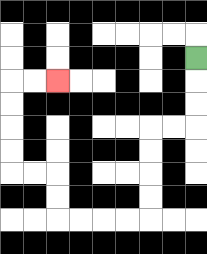{'start': '[8, 2]', 'end': '[2, 3]', 'path_directions': 'D,D,D,L,L,D,D,D,D,L,L,L,L,U,U,L,L,U,U,U,U,R,R', 'path_coordinates': '[[8, 2], [8, 3], [8, 4], [8, 5], [7, 5], [6, 5], [6, 6], [6, 7], [6, 8], [6, 9], [5, 9], [4, 9], [3, 9], [2, 9], [2, 8], [2, 7], [1, 7], [0, 7], [0, 6], [0, 5], [0, 4], [0, 3], [1, 3], [2, 3]]'}